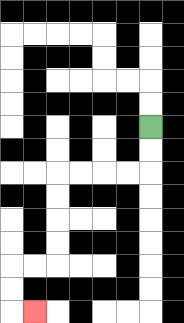{'start': '[6, 5]', 'end': '[1, 13]', 'path_directions': 'D,D,L,L,L,L,D,D,D,D,L,L,D,D,R', 'path_coordinates': '[[6, 5], [6, 6], [6, 7], [5, 7], [4, 7], [3, 7], [2, 7], [2, 8], [2, 9], [2, 10], [2, 11], [1, 11], [0, 11], [0, 12], [0, 13], [1, 13]]'}